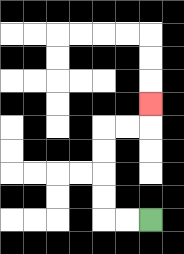{'start': '[6, 9]', 'end': '[6, 4]', 'path_directions': 'L,L,U,U,U,U,R,R,U', 'path_coordinates': '[[6, 9], [5, 9], [4, 9], [4, 8], [4, 7], [4, 6], [4, 5], [5, 5], [6, 5], [6, 4]]'}